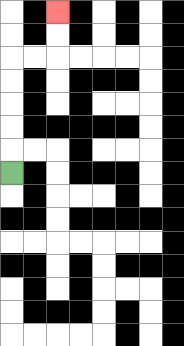{'start': '[0, 7]', 'end': '[2, 0]', 'path_directions': 'U,U,U,U,U,R,R,U,U', 'path_coordinates': '[[0, 7], [0, 6], [0, 5], [0, 4], [0, 3], [0, 2], [1, 2], [2, 2], [2, 1], [2, 0]]'}